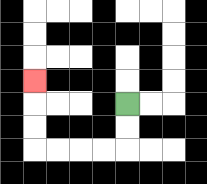{'start': '[5, 4]', 'end': '[1, 3]', 'path_directions': 'D,D,L,L,L,L,U,U,U', 'path_coordinates': '[[5, 4], [5, 5], [5, 6], [4, 6], [3, 6], [2, 6], [1, 6], [1, 5], [1, 4], [1, 3]]'}